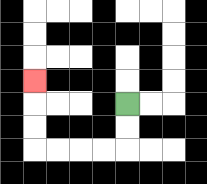{'start': '[5, 4]', 'end': '[1, 3]', 'path_directions': 'D,D,L,L,L,L,U,U,U', 'path_coordinates': '[[5, 4], [5, 5], [5, 6], [4, 6], [3, 6], [2, 6], [1, 6], [1, 5], [1, 4], [1, 3]]'}